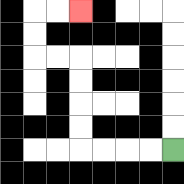{'start': '[7, 6]', 'end': '[3, 0]', 'path_directions': 'L,L,L,L,U,U,U,U,L,L,U,U,R,R', 'path_coordinates': '[[7, 6], [6, 6], [5, 6], [4, 6], [3, 6], [3, 5], [3, 4], [3, 3], [3, 2], [2, 2], [1, 2], [1, 1], [1, 0], [2, 0], [3, 0]]'}